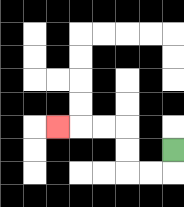{'start': '[7, 6]', 'end': '[2, 5]', 'path_directions': 'D,L,L,U,U,L,L,L', 'path_coordinates': '[[7, 6], [7, 7], [6, 7], [5, 7], [5, 6], [5, 5], [4, 5], [3, 5], [2, 5]]'}